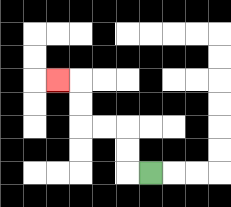{'start': '[6, 7]', 'end': '[2, 3]', 'path_directions': 'L,U,U,L,L,U,U,L', 'path_coordinates': '[[6, 7], [5, 7], [5, 6], [5, 5], [4, 5], [3, 5], [3, 4], [3, 3], [2, 3]]'}